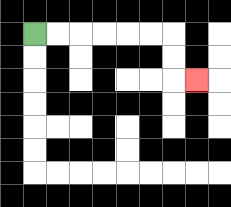{'start': '[1, 1]', 'end': '[8, 3]', 'path_directions': 'R,R,R,R,R,R,D,D,R', 'path_coordinates': '[[1, 1], [2, 1], [3, 1], [4, 1], [5, 1], [6, 1], [7, 1], [7, 2], [7, 3], [8, 3]]'}